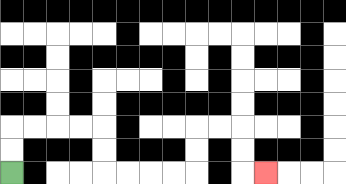{'start': '[0, 7]', 'end': '[11, 7]', 'path_directions': 'U,U,R,R,R,R,D,D,R,R,R,R,U,U,R,R,D,D,R', 'path_coordinates': '[[0, 7], [0, 6], [0, 5], [1, 5], [2, 5], [3, 5], [4, 5], [4, 6], [4, 7], [5, 7], [6, 7], [7, 7], [8, 7], [8, 6], [8, 5], [9, 5], [10, 5], [10, 6], [10, 7], [11, 7]]'}